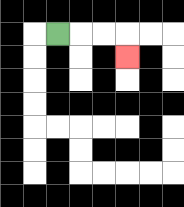{'start': '[2, 1]', 'end': '[5, 2]', 'path_directions': 'R,R,R,D', 'path_coordinates': '[[2, 1], [3, 1], [4, 1], [5, 1], [5, 2]]'}